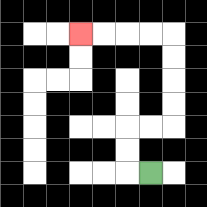{'start': '[6, 7]', 'end': '[3, 1]', 'path_directions': 'L,U,U,R,R,U,U,U,U,L,L,L,L', 'path_coordinates': '[[6, 7], [5, 7], [5, 6], [5, 5], [6, 5], [7, 5], [7, 4], [7, 3], [7, 2], [7, 1], [6, 1], [5, 1], [4, 1], [3, 1]]'}